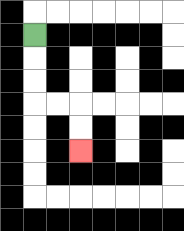{'start': '[1, 1]', 'end': '[3, 6]', 'path_directions': 'D,D,D,R,R,D,D', 'path_coordinates': '[[1, 1], [1, 2], [1, 3], [1, 4], [2, 4], [3, 4], [3, 5], [3, 6]]'}